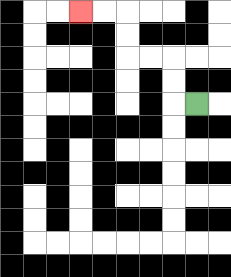{'start': '[8, 4]', 'end': '[3, 0]', 'path_directions': 'L,U,U,L,L,U,U,L,L', 'path_coordinates': '[[8, 4], [7, 4], [7, 3], [7, 2], [6, 2], [5, 2], [5, 1], [5, 0], [4, 0], [3, 0]]'}